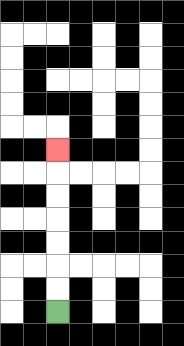{'start': '[2, 13]', 'end': '[2, 6]', 'path_directions': 'U,U,U,U,U,U,U', 'path_coordinates': '[[2, 13], [2, 12], [2, 11], [2, 10], [2, 9], [2, 8], [2, 7], [2, 6]]'}